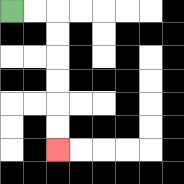{'start': '[0, 0]', 'end': '[2, 6]', 'path_directions': 'R,R,D,D,D,D,D,D', 'path_coordinates': '[[0, 0], [1, 0], [2, 0], [2, 1], [2, 2], [2, 3], [2, 4], [2, 5], [2, 6]]'}